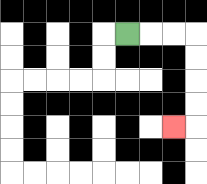{'start': '[5, 1]', 'end': '[7, 5]', 'path_directions': 'R,R,R,D,D,D,D,L', 'path_coordinates': '[[5, 1], [6, 1], [7, 1], [8, 1], [8, 2], [8, 3], [8, 4], [8, 5], [7, 5]]'}